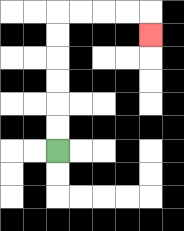{'start': '[2, 6]', 'end': '[6, 1]', 'path_directions': 'U,U,U,U,U,U,R,R,R,R,D', 'path_coordinates': '[[2, 6], [2, 5], [2, 4], [2, 3], [2, 2], [2, 1], [2, 0], [3, 0], [4, 0], [5, 0], [6, 0], [6, 1]]'}